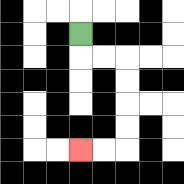{'start': '[3, 1]', 'end': '[3, 6]', 'path_directions': 'D,R,R,D,D,D,D,L,L', 'path_coordinates': '[[3, 1], [3, 2], [4, 2], [5, 2], [5, 3], [5, 4], [5, 5], [5, 6], [4, 6], [3, 6]]'}